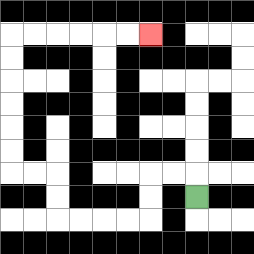{'start': '[8, 8]', 'end': '[6, 1]', 'path_directions': 'U,L,L,D,D,L,L,L,L,U,U,L,L,U,U,U,U,U,U,R,R,R,R,R,R', 'path_coordinates': '[[8, 8], [8, 7], [7, 7], [6, 7], [6, 8], [6, 9], [5, 9], [4, 9], [3, 9], [2, 9], [2, 8], [2, 7], [1, 7], [0, 7], [0, 6], [0, 5], [0, 4], [0, 3], [0, 2], [0, 1], [1, 1], [2, 1], [3, 1], [4, 1], [5, 1], [6, 1]]'}